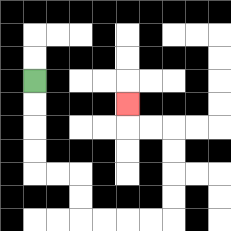{'start': '[1, 3]', 'end': '[5, 4]', 'path_directions': 'D,D,D,D,R,R,D,D,R,R,R,R,U,U,U,U,L,L,U', 'path_coordinates': '[[1, 3], [1, 4], [1, 5], [1, 6], [1, 7], [2, 7], [3, 7], [3, 8], [3, 9], [4, 9], [5, 9], [6, 9], [7, 9], [7, 8], [7, 7], [7, 6], [7, 5], [6, 5], [5, 5], [5, 4]]'}